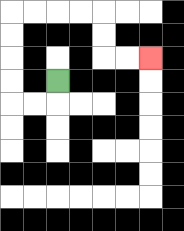{'start': '[2, 3]', 'end': '[6, 2]', 'path_directions': 'D,L,L,U,U,U,U,R,R,R,R,D,D,R,R', 'path_coordinates': '[[2, 3], [2, 4], [1, 4], [0, 4], [0, 3], [0, 2], [0, 1], [0, 0], [1, 0], [2, 0], [3, 0], [4, 0], [4, 1], [4, 2], [5, 2], [6, 2]]'}